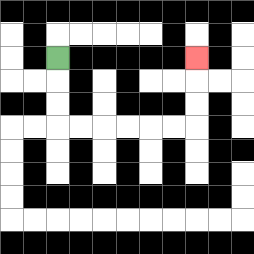{'start': '[2, 2]', 'end': '[8, 2]', 'path_directions': 'D,D,D,R,R,R,R,R,R,U,U,U', 'path_coordinates': '[[2, 2], [2, 3], [2, 4], [2, 5], [3, 5], [4, 5], [5, 5], [6, 5], [7, 5], [8, 5], [8, 4], [8, 3], [8, 2]]'}